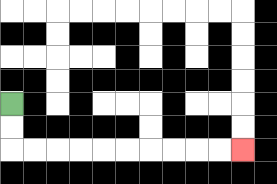{'start': '[0, 4]', 'end': '[10, 6]', 'path_directions': 'D,D,R,R,R,R,R,R,R,R,R,R', 'path_coordinates': '[[0, 4], [0, 5], [0, 6], [1, 6], [2, 6], [3, 6], [4, 6], [5, 6], [6, 6], [7, 6], [8, 6], [9, 6], [10, 6]]'}